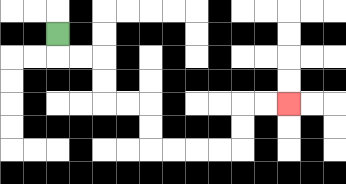{'start': '[2, 1]', 'end': '[12, 4]', 'path_directions': 'D,R,R,D,D,R,R,D,D,R,R,R,R,U,U,R,R', 'path_coordinates': '[[2, 1], [2, 2], [3, 2], [4, 2], [4, 3], [4, 4], [5, 4], [6, 4], [6, 5], [6, 6], [7, 6], [8, 6], [9, 6], [10, 6], [10, 5], [10, 4], [11, 4], [12, 4]]'}